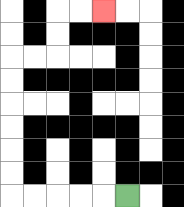{'start': '[5, 8]', 'end': '[4, 0]', 'path_directions': 'L,L,L,L,L,U,U,U,U,U,U,R,R,U,U,R,R', 'path_coordinates': '[[5, 8], [4, 8], [3, 8], [2, 8], [1, 8], [0, 8], [0, 7], [0, 6], [0, 5], [0, 4], [0, 3], [0, 2], [1, 2], [2, 2], [2, 1], [2, 0], [3, 0], [4, 0]]'}